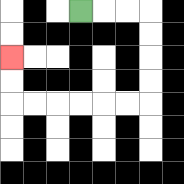{'start': '[3, 0]', 'end': '[0, 2]', 'path_directions': 'R,R,R,D,D,D,D,L,L,L,L,L,L,U,U', 'path_coordinates': '[[3, 0], [4, 0], [5, 0], [6, 0], [6, 1], [6, 2], [6, 3], [6, 4], [5, 4], [4, 4], [3, 4], [2, 4], [1, 4], [0, 4], [0, 3], [0, 2]]'}